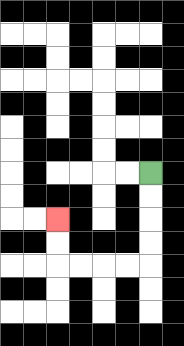{'start': '[6, 7]', 'end': '[2, 9]', 'path_directions': 'D,D,D,D,L,L,L,L,U,U', 'path_coordinates': '[[6, 7], [6, 8], [6, 9], [6, 10], [6, 11], [5, 11], [4, 11], [3, 11], [2, 11], [2, 10], [2, 9]]'}